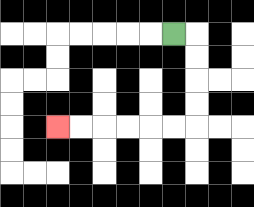{'start': '[7, 1]', 'end': '[2, 5]', 'path_directions': 'R,D,D,D,D,L,L,L,L,L,L', 'path_coordinates': '[[7, 1], [8, 1], [8, 2], [8, 3], [8, 4], [8, 5], [7, 5], [6, 5], [5, 5], [4, 5], [3, 5], [2, 5]]'}